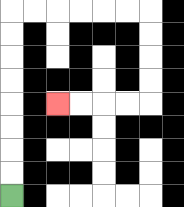{'start': '[0, 8]', 'end': '[2, 4]', 'path_directions': 'U,U,U,U,U,U,U,U,R,R,R,R,R,R,D,D,D,D,L,L,L,L', 'path_coordinates': '[[0, 8], [0, 7], [0, 6], [0, 5], [0, 4], [0, 3], [0, 2], [0, 1], [0, 0], [1, 0], [2, 0], [3, 0], [4, 0], [5, 0], [6, 0], [6, 1], [6, 2], [6, 3], [6, 4], [5, 4], [4, 4], [3, 4], [2, 4]]'}